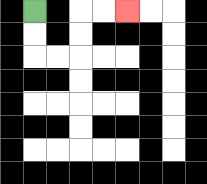{'start': '[1, 0]', 'end': '[5, 0]', 'path_directions': 'D,D,R,R,U,U,R,R', 'path_coordinates': '[[1, 0], [1, 1], [1, 2], [2, 2], [3, 2], [3, 1], [3, 0], [4, 0], [5, 0]]'}